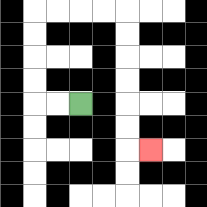{'start': '[3, 4]', 'end': '[6, 6]', 'path_directions': 'L,L,U,U,U,U,R,R,R,R,D,D,D,D,D,D,R', 'path_coordinates': '[[3, 4], [2, 4], [1, 4], [1, 3], [1, 2], [1, 1], [1, 0], [2, 0], [3, 0], [4, 0], [5, 0], [5, 1], [5, 2], [5, 3], [5, 4], [5, 5], [5, 6], [6, 6]]'}